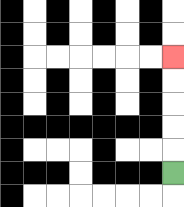{'start': '[7, 7]', 'end': '[7, 2]', 'path_directions': 'U,U,U,U,U', 'path_coordinates': '[[7, 7], [7, 6], [7, 5], [7, 4], [7, 3], [7, 2]]'}